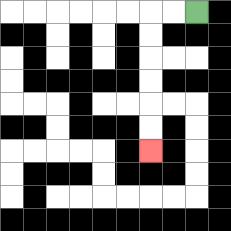{'start': '[8, 0]', 'end': '[6, 6]', 'path_directions': 'L,L,D,D,D,D,D,D', 'path_coordinates': '[[8, 0], [7, 0], [6, 0], [6, 1], [6, 2], [6, 3], [6, 4], [6, 5], [6, 6]]'}